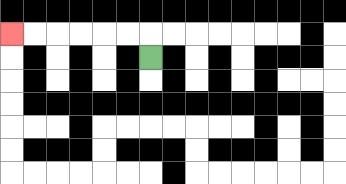{'start': '[6, 2]', 'end': '[0, 1]', 'path_directions': 'U,L,L,L,L,L,L', 'path_coordinates': '[[6, 2], [6, 1], [5, 1], [4, 1], [3, 1], [2, 1], [1, 1], [0, 1]]'}